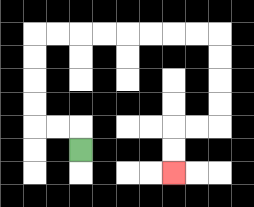{'start': '[3, 6]', 'end': '[7, 7]', 'path_directions': 'U,L,L,U,U,U,U,R,R,R,R,R,R,R,R,D,D,D,D,L,L,D,D', 'path_coordinates': '[[3, 6], [3, 5], [2, 5], [1, 5], [1, 4], [1, 3], [1, 2], [1, 1], [2, 1], [3, 1], [4, 1], [5, 1], [6, 1], [7, 1], [8, 1], [9, 1], [9, 2], [9, 3], [9, 4], [9, 5], [8, 5], [7, 5], [7, 6], [7, 7]]'}